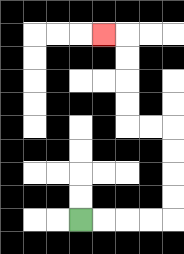{'start': '[3, 9]', 'end': '[4, 1]', 'path_directions': 'R,R,R,R,U,U,U,U,L,L,U,U,U,U,L', 'path_coordinates': '[[3, 9], [4, 9], [5, 9], [6, 9], [7, 9], [7, 8], [7, 7], [7, 6], [7, 5], [6, 5], [5, 5], [5, 4], [5, 3], [5, 2], [5, 1], [4, 1]]'}